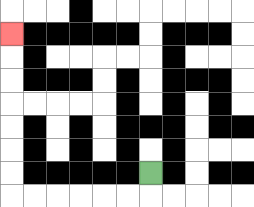{'start': '[6, 7]', 'end': '[0, 1]', 'path_directions': 'D,L,L,L,L,L,L,U,U,U,U,U,U,U', 'path_coordinates': '[[6, 7], [6, 8], [5, 8], [4, 8], [3, 8], [2, 8], [1, 8], [0, 8], [0, 7], [0, 6], [0, 5], [0, 4], [0, 3], [0, 2], [0, 1]]'}